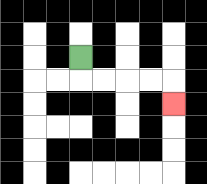{'start': '[3, 2]', 'end': '[7, 4]', 'path_directions': 'D,R,R,R,R,D', 'path_coordinates': '[[3, 2], [3, 3], [4, 3], [5, 3], [6, 3], [7, 3], [7, 4]]'}